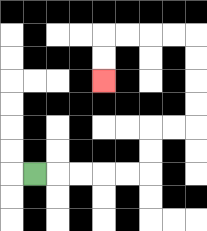{'start': '[1, 7]', 'end': '[4, 3]', 'path_directions': 'R,R,R,R,R,U,U,R,R,U,U,U,U,L,L,L,L,D,D', 'path_coordinates': '[[1, 7], [2, 7], [3, 7], [4, 7], [5, 7], [6, 7], [6, 6], [6, 5], [7, 5], [8, 5], [8, 4], [8, 3], [8, 2], [8, 1], [7, 1], [6, 1], [5, 1], [4, 1], [4, 2], [4, 3]]'}